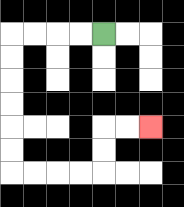{'start': '[4, 1]', 'end': '[6, 5]', 'path_directions': 'L,L,L,L,D,D,D,D,D,D,R,R,R,R,U,U,R,R', 'path_coordinates': '[[4, 1], [3, 1], [2, 1], [1, 1], [0, 1], [0, 2], [0, 3], [0, 4], [0, 5], [0, 6], [0, 7], [1, 7], [2, 7], [3, 7], [4, 7], [4, 6], [4, 5], [5, 5], [6, 5]]'}